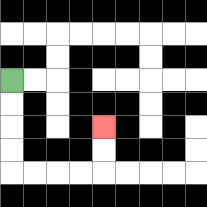{'start': '[0, 3]', 'end': '[4, 5]', 'path_directions': 'D,D,D,D,R,R,R,R,U,U', 'path_coordinates': '[[0, 3], [0, 4], [0, 5], [0, 6], [0, 7], [1, 7], [2, 7], [3, 7], [4, 7], [4, 6], [4, 5]]'}